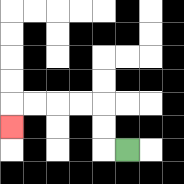{'start': '[5, 6]', 'end': '[0, 5]', 'path_directions': 'L,U,U,L,L,L,L,D', 'path_coordinates': '[[5, 6], [4, 6], [4, 5], [4, 4], [3, 4], [2, 4], [1, 4], [0, 4], [0, 5]]'}